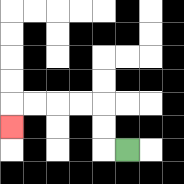{'start': '[5, 6]', 'end': '[0, 5]', 'path_directions': 'L,U,U,L,L,L,L,D', 'path_coordinates': '[[5, 6], [4, 6], [4, 5], [4, 4], [3, 4], [2, 4], [1, 4], [0, 4], [0, 5]]'}